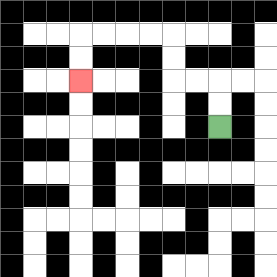{'start': '[9, 5]', 'end': '[3, 3]', 'path_directions': 'U,U,L,L,U,U,L,L,L,L,D,D', 'path_coordinates': '[[9, 5], [9, 4], [9, 3], [8, 3], [7, 3], [7, 2], [7, 1], [6, 1], [5, 1], [4, 1], [3, 1], [3, 2], [3, 3]]'}